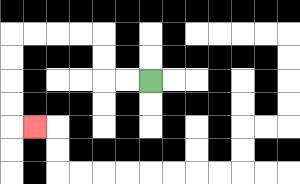{'start': '[6, 3]', 'end': '[1, 5]', 'path_directions': 'L,L,U,U,L,L,L,L,D,D,D,D,R', 'path_coordinates': '[[6, 3], [5, 3], [4, 3], [4, 2], [4, 1], [3, 1], [2, 1], [1, 1], [0, 1], [0, 2], [0, 3], [0, 4], [0, 5], [1, 5]]'}